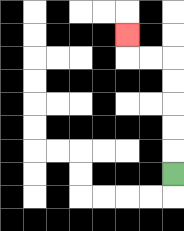{'start': '[7, 7]', 'end': '[5, 1]', 'path_directions': 'U,U,U,U,U,L,L,U', 'path_coordinates': '[[7, 7], [7, 6], [7, 5], [7, 4], [7, 3], [7, 2], [6, 2], [5, 2], [5, 1]]'}